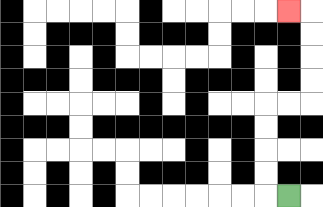{'start': '[12, 8]', 'end': '[12, 0]', 'path_directions': 'L,U,U,U,U,R,R,U,U,U,U,L', 'path_coordinates': '[[12, 8], [11, 8], [11, 7], [11, 6], [11, 5], [11, 4], [12, 4], [13, 4], [13, 3], [13, 2], [13, 1], [13, 0], [12, 0]]'}